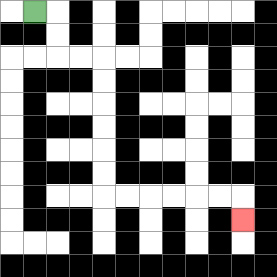{'start': '[1, 0]', 'end': '[10, 9]', 'path_directions': 'R,D,D,R,R,D,D,D,D,D,D,R,R,R,R,R,R,D', 'path_coordinates': '[[1, 0], [2, 0], [2, 1], [2, 2], [3, 2], [4, 2], [4, 3], [4, 4], [4, 5], [4, 6], [4, 7], [4, 8], [5, 8], [6, 8], [7, 8], [8, 8], [9, 8], [10, 8], [10, 9]]'}